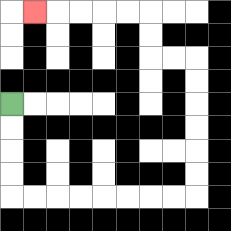{'start': '[0, 4]', 'end': '[1, 0]', 'path_directions': 'D,D,D,D,R,R,R,R,R,R,R,R,U,U,U,U,U,U,L,L,U,U,L,L,L,L,L', 'path_coordinates': '[[0, 4], [0, 5], [0, 6], [0, 7], [0, 8], [1, 8], [2, 8], [3, 8], [4, 8], [5, 8], [6, 8], [7, 8], [8, 8], [8, 7], [8, 6], [8, 5], [8, 4], [8, 3], [8, 2], [7, 2], [6, 2], [6, 1], [6, 0], [5, 0], [4, 0], [3, 0], [2, 0], [1, 0]]'}